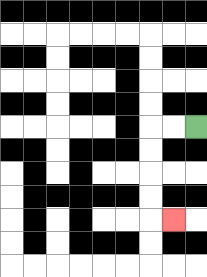{'start': '[8, 5]', 'end': '[7, 9]', 'path_directions': 'L,L,D,D,D,D,R', 'path_coordinates': '[[8, 5], [7, 5], [6, 5], [6, 6], [6, 7], [6, 8], [6, 9], [7, 9]]'}